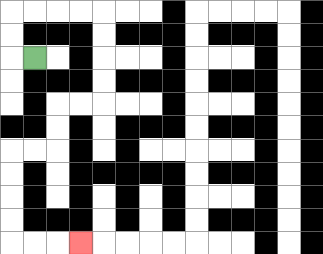{'start': '[1, 2]', 'end': '[3, 10]', 'path_directions': 'L,U,U,R,R,R,R,D,D,D,D,L,L,D,D,L,L,D,D,D,D,R,R,R', 'path_coordinates': '[[1, 2], [0, 2], [0, 1], [0, 0], [1, 0], [2, 0], [3, 0], [4, 0], [4, 1], [4, 2], [4, 3], [4, 4], [3, 4], [2, 4], [2, 5], [2, 6], [1, 6], [0, 6], [0, 7], [0, 8], [0, 9], [0, 10], [1, 10], [2, 10], [3, 10]]'}